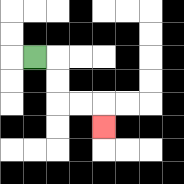{'start': '[1, 2]', 'end': '[4, 5]', 'path_directions': 'R,D,D,R,R,D', 'path_coordinates': '[[1, 2], [2, 2], [2, 3], [2, 4], [3, 4], [4, 4], [4, 5]]'}